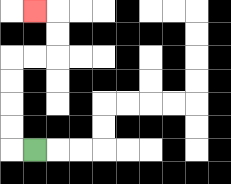{'start': '[1, 6]', 'end': '[1, 0]', 'path_directions': 'L,U,U,U,U,R,R,U,U,L', 'path_coordinates': '[[1, 6], [0, 6], [0, 5], [0, 4], [0, 3], [0, 2], [1, 2], [2, 2], [2, 1], [2, 0], [1, 0]]'}